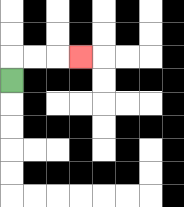{'start': '[0, 3]', 'end': '[3, 2]', 'path_directions': 'U,R,R,R', 'path_coordinates': '[[0, 3], [0, 2], [1, 2], [2, 2], [3, 2]]'}